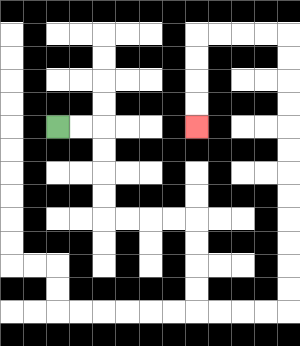{'start': '[2, 5]', 'end': '[8, 5]', 'path_directions': 'R,R,D,D,D,D,R,R,R,R,D,D,D,D,R,R,R,R,U,U,U,U,U,U,U,U,U,U,U,U,L,L,L,L,D,D,D,D', 'path_coordinates': '[[2, 5], [3, 5], [4, 5], [4, 6], [4, 7], [4, 8], [4, 9], [5, 9], [6, 9], [7, 9], [8, 9], [8, 10], [8, 11], [8, 12], [8, 13], [9, 13], [10, 13], [11, 13], [12, 13], [12, 12], [12, 11], [12, 10], [12, 9], [12, 8], [12, 7], [12, 6], [12, 5], [12, 4], [12, 3], [12, 2], [12, 1], [11, 1], [10, 1], [9, 1], [8, 1], [8, 2], [8, 3], [8, 4], [8, 5]]'}